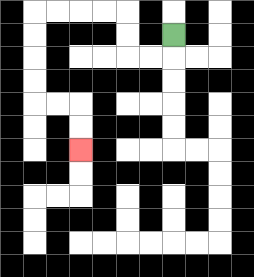{'start': '[7, 1]', 'end': '[3, 6]', 'path_directions': 'D,L,L,U,U,L,L,L,L,D,D,D,D,R,R,D,D', 'path_coordinates': '[[7, 1], [7, 2], [6, 2], [5, 2], [5, 1], [5, 0], [4, 0], [3, 0], [2, 0], [1, 0], [1, 1], [1, 2], [1, 3], [1, 4], [2, 4], [3, 4], [3, 5], [3, 6]]'}